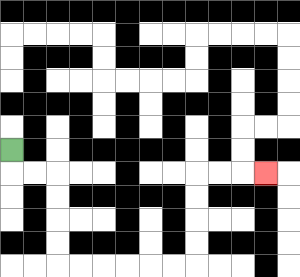{'start': '[0, 6]', 'end': '[11, 7]', 'path_directions': 'D,R,R,D,D,D,D,R,R,R,R,R,R,U,U,U,U,R,R,R', 'path_coordinates': '[[0, 6], [0, 7], [1, 7], [2, 7], [2, 8], [2, 9], [2, 10], [2, 11], [3, 11], [4, 11], [5, 11], [6, 11], [7, 11], [8, 11], [8, 10], [8, 9], [8, 8], [8, 7], [9, 7], [10, 7], [11, 7]]'}